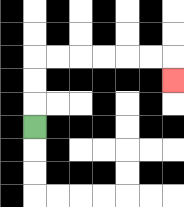{'start': '[1, 5]', 'end': '[7, 3]', 'path_directions': 'U,U,U,R,R,R,R,R,R,D', 'path_coordinates': '[[1, 5], [1, 4], [1, 3], [1, 2], [2, 2], [3, 2], [4, 2], [5, 2], [6, 2], [7, 2], [7, 3]]'}